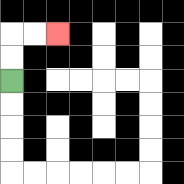{'start': '[0, 3]', 'end': '[2, 1]', 'path_directions': 'U,U,R,R', 'path_coordinates': '[[0, 3], [0, 2], [0, 1], [1, 1], [2, 1]]'}